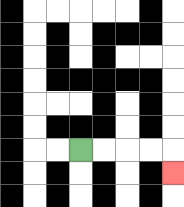{'start': '[3, 6]', 'end': '[7, 7]', 'path_directions': 'R,R,R,R,D', 'path_coordinates': '[[3, 6], [4, 6], [5, 6], [6, 6], [7, 6], [7, 7]]'}